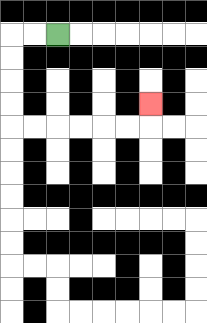{'start': '[2, 1]', 'end': '[6, 4]', 'path_directions': 'L,L,D,D,D,D,R,R,R,R,R,R,U', 'path_coordinates': '[[2, 1], [1, 1], [0, 1], [0, 2], [0, 3], [0, 4], [0, 5], [1, 5], [2, 5], [3, 5], [4, 5], [5, 5], [6, 5], [6, 4]]'}